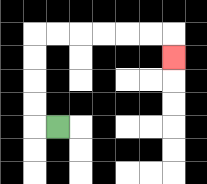{'start': '[2, 5]', 'end': '[7, 2]', 'path_directions': 'L,U,U,U,U,R,R,R,R,R,R,D', 'path_coordinates': '[[2, 5], [1, 5], [1, 4], [1, 3], [1, 2], [1, 1], [2, 1], [3, 1], [4, 1], [5, 1], [6, 1], [7, 1], [7, 2]]'}